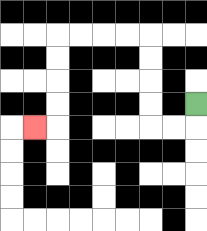{'start': '[8, 4]', 'end': '[1, 5]', 'path_directions': 'D,L,L,U,U,U,U,L,L,L,L,D,D,D,D,L', 'path_coordinates': '[[8, 4], [8, 5], [7, 5], [6, 5], [6, 4], [6, 3], [6, 2], [6, 1], [5, 1], [4, 1], [3, 1], [2, 1], [2, 2], [2, 3], [2, 4], [2, 5], [1, 5]]'}